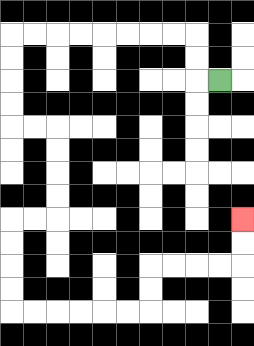{'start': '[9, 3]', 'end': '[10, 9]', 'path_directions': 'L,U,U,L,L,L,L,L,L,L,L,D,D,D,D,R,R,D,D,D,D,L,L,D,D,D,D,R,R,R,R,R,R,U,U,R,R,R,R,U,U', 'path_coordinates': '[[9, 3], [8, 3], [8, 2], [8, 1], [7, 1], [6, 1], [5, 1], [4, 1], [3, 1], [2, 1], [1, 1], [0, 1], [0, 2], [0, 3], [0, 4], [0, 5], [1, 5], [2, 5], [2, 6], [2, 7], [2, 8], [2, 9], [1, 9], [0, 9], [0, 10], [0, 11], [0, 12], [0, 13], [1, 13], [2, 13], [3, 13], [4, 13], [5, 13], [6, 13], [6, 12], [6, 11], [7, 11], [8, 11], [9, 11], [10, 11], [10, 10], [10, 9]]'}